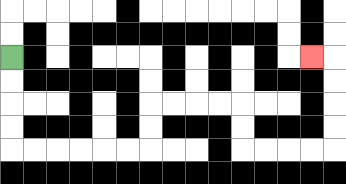{'start': '[0, 2]', 'end': '[13, 2]', 'path_directions': 'D,D,D,D,R,R,R,R,R,R,U,U,R,R,R,R,D,D,R,R,R,R,U,U,U,U,L', 'path_coordinates': '[[0, 2], [0, 3], [0, 4], [0, 5], [0, 6], [1, 6], [2, 6], [3, 6], [4, 6], [5, 6], [6, 6], [6, 5], [6, 4], [7, 4], [8, 4], [9, 4], [10, 4], [10, 5], [10, 6], [11, 6], [12, 6], [13, 6], [14, 6], [14, 5], [14, 4], [14, 3], [14, 2], [13, 2]]'}